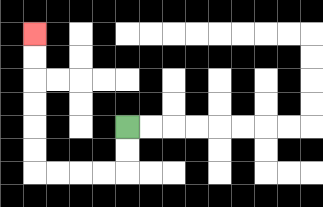{'start': '[5, 5]', 'end': '[1, 1]', 'path_directions': 'D,D,L,L,L,L,U,U,U,U,U,U', 'path_coordinates': '[[5, 5], [5, 6], [5, 7], [4, 7], [3, 7], [2, 7], [1, 7], [1, 6], [1, 5], [1, 4], [1, 3], [1, 2], [1, 1]]'}